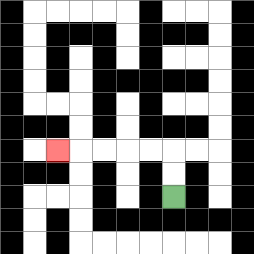{'start': '[7, 8]', 'end': '[2, 6]', 'path_directions': 'U,U,L,L,L,L,L', 'path_coordinates': '[[7, 8], [7, 7], [7, 6], [6, 6], [5, 6], [4, 6], [3, 6], [2, 6]]'}